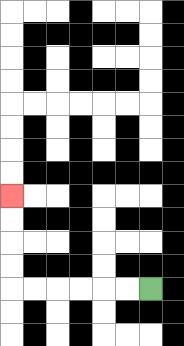{'start': '[6, 12]', 'end': '[0, 8]', 'path_directions': 'L,L,L,L,L,L,U,U,U,U', 'path_coordinates': '[[6, 12], [5, 12], [4, 12], [3, 12], [2, 12], [1, 12], [0, 12], [0, 11], [0, 10], [0, 9], [0, 8]]'}